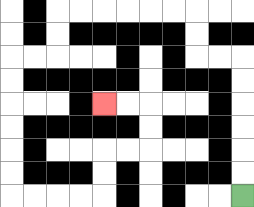{'start': '[10, 8]', 'end': '[4, 4]', 'path_directions': 'U,U,U,U,U,U,L,L,U,U,L,L,L,L,L,L,D,D,L,L,D,D,D,D,D,D,R,R,R,R,U,U,R,R,U,U,L,L', 'path_coordinates': '[[10, 8], [10, 7], [10, 6], [10, 5], [10, 4], [10, 3], [10, 2], [9, 2], [8, 2], [8, 1], [8, 0], [7, 0], [6, 0], [5, 0], [4, 0], [3, 0], [2, 0], [2, 1], [2, 2], [1, 2], [0, 2], [0, 3], [0, 4], [0, 5], [0, 6], [0, 7], [0, 8], [1, 8], [2, 8], [3, 8], [4, 8], [4, 7], [4, 6], [5, 6], [6, 6], [6, 5], [6, 4], [5, 4], [4, 4]]'}